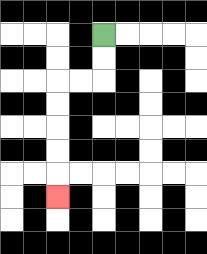{'start': '[4, 1]', 'end': '[2, 8]', 'path_directions': 'D,D,L,L,D,D,D,D,D', 'path_coordinates': '[[4, 1], [4, 2], [4, 3], [3, 3], [2, 3], [2, 4], [2, 5], [2, 6], [2, 7], [2, 8]]'}